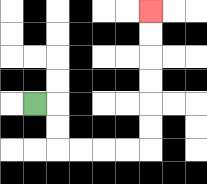{'start': '[1, 4]', 'end': '[6, 0]', 'path_directions': 'R,D,D,R,R,R,R,U,U,U,U,U,U', 'path_coordinates': '[[1, 4], [2, 4], [2, 5], [2, 6], [3, 6], [4, 6], [5, 6], [6, 6], [6, 5], [6, 4], [6, 3], [6, 2], [6, 1], [6, 0]]'}